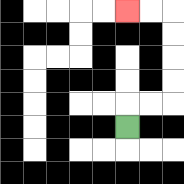{'start': '[5, 5]', 'end': '[5, 0]', 'path_directions': 'U,R,R,U,U,U,U,L,L', 'path_coordinates': '[[5, 5], [5, 4], [6, 4], [7, 4], [7, 3], [7, 2], [7, 1], [7, 0], [6, 0], [5, 0]]'}